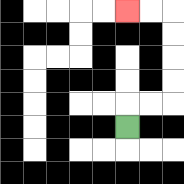{'start': '[5, 5]', 'end': '[5, 0]', 'path_directions': 'U,R,R,U,U,U,U,L,L', 'path_coordinates': '[[5, 5], [5, 4], [6, 4], [7, 4], [7, 3], [7, 2], [7, 1], [7, 0], [6, 0], [5, 0]]'}